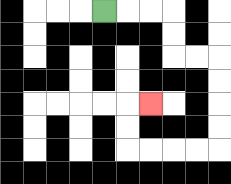{'start': '[4, 0]', 'end': '[6, 4]', 'path_directions': 'R,R,R,D,D,R,R,D,D,D,D,L,L,L,L,U,U,R', 'path_coordinates': '[[4, 0], [5, 0], [6, 0], [7, 0], [7, 1], [7, 2], [8, 2], [9, 2], [9, 3], [9, 4], [9, 5], [9, 6], [8, 6], [7, 6], [6, 6], [5, 6], [5, 5], [5, 4], [6, 4]]'}